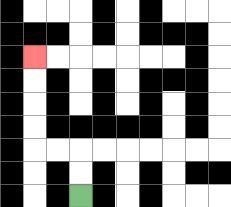{'start': '[3, 8]', 'end': '[1, 2]', 'path_directions': 'U,U,L,L,U,U,U,U', 'path_coordinates': '[[3, 8], [3, 7], [3, 6], [2, 6], [1, 6], [1, 5], [1, 4], [1, 3], [1, 2]]'}